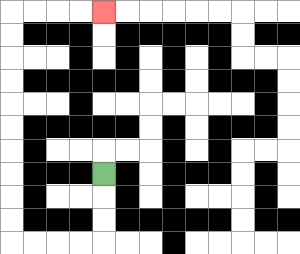{'start': '[4, 7]', 'end': '[4, 0]', 'path_directions': 'D,D,D,L,L,L,L,U,U,U,U,U,U,U,U,U,U,R,R,R,R', 'path_coordinates': '[[4, 7], [4, 8], [4, 9], [4, 10], [3, 10], [2, 10], [1, 10], [0, 10], [0, 9], [0, 8], [0, 7], [0, 6], [0, 5], [0, 4], [0, 3], [0, 2], [0, 1], [0, 0], [1, 0], [2, 0], [3, 0], [4, 0]]'}